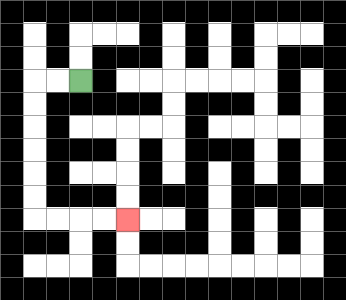{'start': '[3, 3]', 'end': '[5, 9]', 'path_directions': 'L,L,D,D,D,D,D,D,R,R,R,R', 'path_coordinates': '[[3, 3], [2, 3], [1, 3], [1, 4], [1, 5], [1, 6], [1, 7], [1, 8], [1, 9], [2, 9], [3, 9], [4, 9], [5, 9]]'}